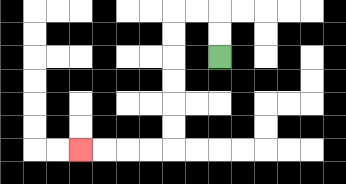{'start': '[9, 2]', 'end': '[3, 6]', 'path_directions': 'U,U,L,L,D,D,D,D,D,D,L,L,L,L', 'path_coordinates': '[[9, 2], [9, 1], [9, 0], [8, 0], [7, 0], [7, 1], [7, 2], [7, 3], [7, 4], [7, 5], [7, 6], [6, 6], [5, 6], [4, 6], [3, 6]]'}